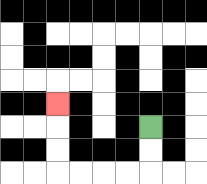{'start': '[6, 5]', 'end': '[2, 4]', 'path_directions': 'D,D,L,L,L,L,U,U,U', 'path_coordinates': '[[6, 5], [6, 6], [6, 7], [5, 7], [4, 7], [3, 7], [2, 7], [2, 6], [2, 5], [2, 4]]'}